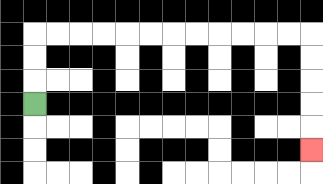{'start': '[1, 4]', 'end': '[13, 6]', 'path_directions': 'U,U,U,R,R,R,R,R,R,R,R,R,R,R,R,D,D,D,D,D', 'path_coordinates': '[[1, 4], [1, 3], [1, 2], [1, 1], [2, 1], [3, 1], [4, 1], [5, 1], [6, 1], [7, 1], [8, 1], [9, 1], [10, 1], [11, 1], [12, 1], [13, 1], [13, 2], [13, 3], [13, 4], [13, 5], [13, 6]]'}